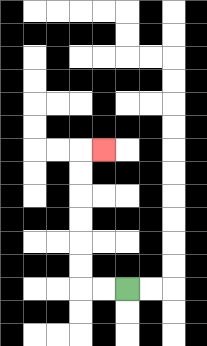{'start': '[5, 12]', 'end': '[4, 6]', 'path_directions': 'L,L,U,U,U,U,U,U,R', 'path_coordinates': '[[5, 12], [4, 12], [3, 12], [3, 11], [3, 10], [3, 9], [3, 8], [3, 7], [3, 6], [4, 6]]'}